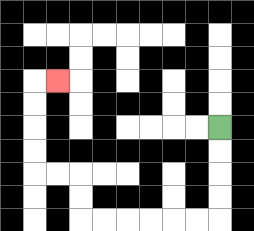{'start': '[9, 5]', 'end': '[2, 3]', 'path_directions': 'D,D,D,D,L,L,L,L,L,L,U,U,L,L,U,U,U,U,R', 'path_coordinates': '[[9, 5], [9, 6], [9, 7], [9, 8], [9, 9], [8, 9], [7, 9], [6, 9], [5, 9], [4, 9], [3, 9], [3, 8], [3, 7], [2, 7], [1, 7], [1, 6], [1, 5], [1, 4], [1, 3], [2, 3]]'}